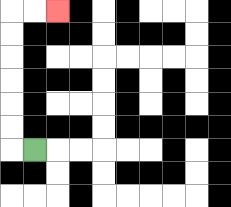{'start': '[1, 6]', 'end': '[2, 0]', 'path_directions': 'L,U,U,U,U,U,U,R,R', 'path_coordinates': '[[1, 6], [0, 6], [0, 5], [0, 4], [0, 3], [0, 2], [0, 1], [0, 0], [1, 0], [2, 0]]'}